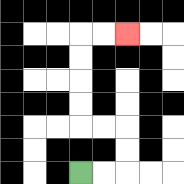{'start': '[3, 7]', 'end': '[5, 1]', 'path_directions': 'R,R,U,U,L,L,U,U,U,U,R,R', 'path_coordinates': '[[3, 7], [4, 7], [5, 7], [5, 6], [5, 5], [4, 5], [3, 5], [3, 4], [3, 3], [3, 2], [3, 1], [4, 1], [5, 1]]'}